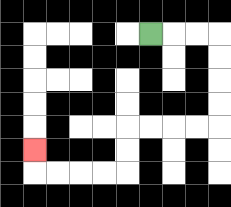{'start': '[6, 1]', 'end': '[1, 6]', 'path_directions': 'R,R,R,D,D,D,D,L,L,L,L,D,D,L,L,L,L,U', 'path_coordinates': '[[6, 1], [7, 1], [8, 1], [9, 1], [9, 2], [9, 3], [9, 4], [9, 5], [8, 5], [7, 5], [6, 5], [5, 5], [5, 6], [5, 7], [4, 7], [3, 7], [2, 7], [1, 7], [1, 6]]'}